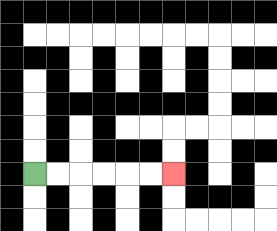{'start': '[1, 7]', 'end': '[7, 7]', 'path_directions': 'R,R,R,R,R,R', 'path_coordinates': '[[1, 7], [2, 7], [3, 7], [4, 7], [5, 7], [6, 7], [7, 7]]'}